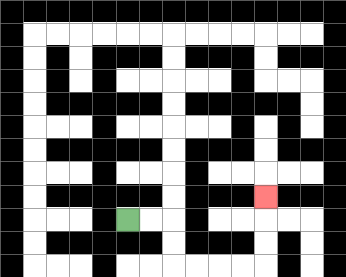{'start': '[5, 9]', 'end': '[11, 8]', 'path_directions': 'R,R,D,D,R,R,R,R,U,U,U', 'path_coordinates': '[[5, 9], [6, 9], [7, 9], [7, 10], [7, 11], [8, 11], [9, 11], [10, 11], [11, 11], [11, 10], [11, 9], [11, 8]]'}